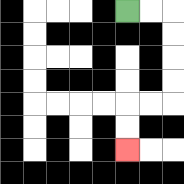{'start': '[5, 0]', 'end': '[5, 6]', 'path_directions': 'R,R,D,D,D,D,L,L,D,D', 'path_coordinates': '[[5, 0], [6, 0], [7, 0], [7, 1], [7, 2], [7, 3], [7, 4], [6, 4], [5, 4], [5, 5], [5, 6]]'}